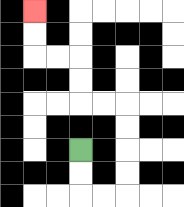{'start': '[3, 6]', 'end': '[1, 0]', 'path_directions': 'D,D,R,R,U,U,U,U,L,L,U,U,L,L,U,U', 'path_coordinates': '[[3, 6], [3, 7], [3, 8], [4, 8], [5, 8], [5, 7], [5, 6], [5, 5], [5, 4], [4, 4], [3, 4], [3, 3], [3, 2], [2, 2], [1, 2], [1, 1], [1, 0]]'}